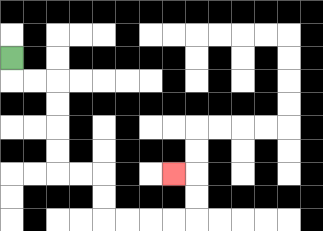{'start': '[0, 2]', 'end': '[7, 7]', 'path_directions': 'D,R,R,D,D,D,D,R,R,D,D,R,R,R,R,U,U,L', 'path_coordinates': '[[0, 2], [0, 3], [1, 3], [2, 3], [2, 4], [2, 5], [2, 6], [2, 7], [3, 7], [4, 7], [4, 8], [4, 9], [5, 9], [6, 9], [7, 9], [8, 9], [8, 8], [8, 7], [7, 7]]'}